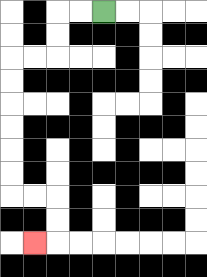{'start': '[4, 0]', 'end': '[1, 10]', 'path_directions': 'L,L,D,D,L,L,D,D,D,D,D,D,R,R,D,D,L', 'path_coordinates': '[[4, 0], [3, 0], [2, 0], [2, 1], [2, 2], [1, 2], [0, 2], [0, 3], [0, 4], [0, 5], [0, 6], [0, 7], [0, 8], [1, 8], [2, 8], [2, 9], [2, 10], [1, 10]]'}